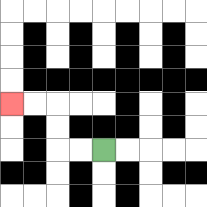{'start': '[4, 6]', 'end': '[0, 4]', 'path_directions': 'L,L,U,U,L,L', 'path_coordinates': '[[4, 6], [3, 6], [2, 6], [2, 5], [2, 4], [1, 4], [0, 4]]'}